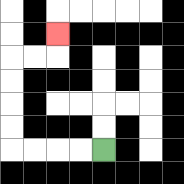{'start': '[4, 6]', 'end': '[2, 1]', 'path_directions': 'L,L,L,L,U,U,U,U,R,R,U', 'path_coordinates': '[[4, 6], [3, 6], [2, 6], [1, 6], [0, 6], [0, 5], [0, 4], [0, 3], [0, 2], [1, 2], [2, 2], [2, 1]]'}